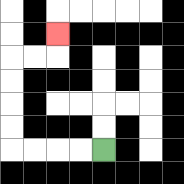{'start': '[4, 6]', 'end': '[2, 1]', 'path_directions': 'L,L,L,L,U,U,U,U,R,R,U', 'path_coordinates': '[[4, 6], [3, 6], [2, 6], [1, 6], [0, 6], [0, 5], [0, 4], [0, 3], [0, 2], [1, 2], [2, 2], [2, 1]]'}